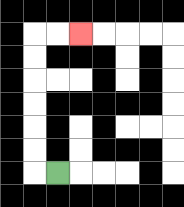{'start': '[2, 7]', 'end': '[3, 1]', 'path_directions': 'L,U,U,U,U,U,U,R,R', 'path_coordinates': '[[2, 7], [1, 7], [1, 6], [1, 5], [1, 4], [1, 3], [1, 2], [1, 1], [2, 1], [3, 1]]'}